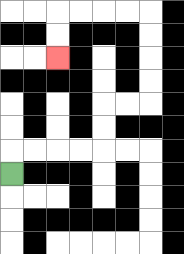{'start': '[0, 7]', 'end': '[2, 2]', 'path_directions': 'U,R,R,R,R,U,U,R,R,U,U,U,U,L,L,L,L,D,D', 'path_coordinates': '[[0, 7], [0, 6], [1, 6], [2, 6], [3, 6], [4, 6], [4, 5], [4, 4], [5, 4], [6, 4], [6, 3], [6, 2], [6, 1], [6, 0], [5, 0], [4, 0], [3, 0], [2, 0], [2, 1], [2, 2]]'}